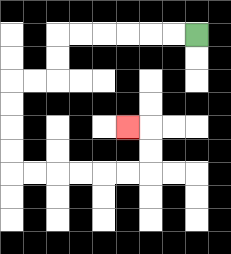{'start': '[8, 1]', 'end': '[5, 5]', 'path_directions': 'L,L,L,L,L,L,D,D,L,L,D,D,D,D,R,R,R,R,R,R,U,U,L', 'path_coordinates': '[[8, 1], [7, 1], [6, 1], [5, 1], [4, 1], [3, 1], [2, 1], [2, 2], [2, 3], [1, 3], [0, 3], [0, 4], [0, 5], [0, 6], [0, 7], [1, 7], [2, 7], [3, 7], [4, 7], [5, 7], [6, 7], [6, 6], [6, 5], [5, 5]]'}